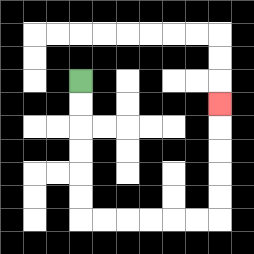{'start': '[3, 3]', 'end': '[9, 4]', 'path_directions': 'D,D,D,D,D,D,R,R,R,R,R,R,U,U,U,U,U', 'path_coordinates': '[[3, 3], [3, 4], [3, 5], [3, 6], [3, 7], [3, 8], [3, 9], [4, 9], [5, 9], [6, 9], [7, 9], [8, 9], [9, 9], [9, 8], [9, 7], [9, 6], [9, 5], [9, 4]]'}